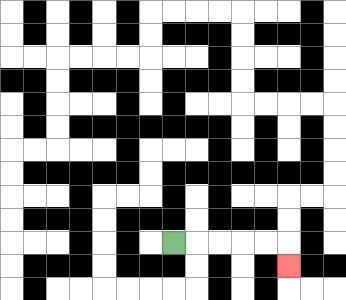{'start': '[7, 10]', 'end': '[12, 11]', 'path_directions': 'R,R,R,R,R,D', 'path_coordinates': '[[7, 10], [8, 10], [9, 10], [10, 10], [11, 10], [12, 10], [12, 11]]'}